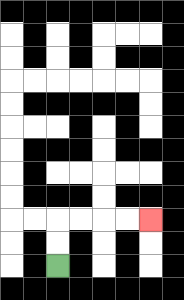{'start': '[2, 11]', 'end': '[6, 9]', 'path_directions': 'U,U,R,R,R,R', 'path_coordinates': '[[2, 11], [2, 10], [2, 9], [3, 9], [4, 9], [5, 9], [6, 9]]'}